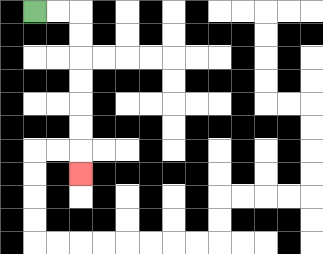{'start': '[1, 0]', 'end': '[3, 7]', 'path_directions': 'R,R,D,D,D,D,D,D,D', 'path_coordinates': '[[1, 0], [2, 0], [3, 0], [3, 1], [3, 2], [3, 3], [3, 4], [3, 5], [3, 6], [3, 7]]'}